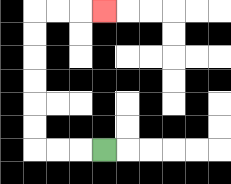{'start': '[4, 6]', 'end': '[4, 0]', 'path_directions': 'L,L,L,U,U,U,U,U,U,R,R,R', 'path_coordinates': '[[4, 6], [3, 6], [2, 6], [1, 6], [1, 5], [1, 4], [1, 3], [1, 2], [1, 1], [1, 0], [2, 0], [3, 0], [4, 0]]'}